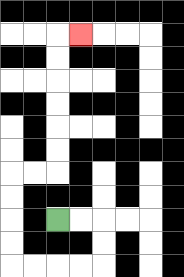{'start': '[2, 9]', 'end': '[3, 1]', 'path_directions': 'R,R,D,D,L,L,L,L,U,U,U,U,R,R,U,U,U,U,U,U,R', 'path_coordinates': '[[2, 9], [3, 9], [4, 9], [4, 10], [4, 11], [3, 11], [2, 11], [1, 11], [0, 11], [0, 10], [0, 9], [0, 8], [0, 7], [1, 7], [2, 7], [2, 6], [2, 5], [2, 4], [2, 3], [2, 2], [2, 1], [3, 1]]'}